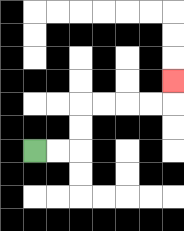{'start': '[1, 6]', 'end': '[7, 3]', 'path_directions': 'R,R,U,U,R,R,R,R,U', 'path_coordinates': '[[1, 6], [2, 6], [3, 6], [3, 5], [3, 4], [4, 4], [5, 4], [6, 4], [7, 4], [7, 3]]'}